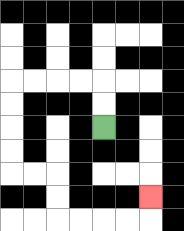{'start': '[4, 5]', 'end': '[6, 8]', 'path_directions': 'U,U,L,L,L,L,D,D,D,D,R,R,D,D,R,R,R,R,U', 'path_coordinates': '[[4, 5], [4, 4], [4, 3], [3, 3], [2, 3], [1, 3], [0, 3], [0, 4], [0, 5], [0, 6], [0, 7], [1, 7], [2, 7], [2, 8], [2, 9], [3, 9], [4, 9], [5, 9], [6, 9], [6, 8]]'}